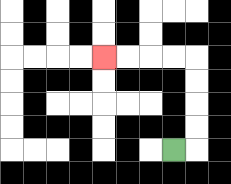{'start': '[7, 6]', 'end': '[4, 2]', 'path_directions': 'R,U,U,U,U,L,L,L,L', 'path_coordinates': '[[7, 6], [8, 6], [8, 5], [8, 4], [8, 3], [8, 2], [7, 2], [6, 2], [5, 2], [4, 2]]'}